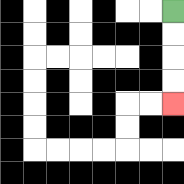{'start': '[7, 0]', 'end': '[7, 4]', 'path_directions': 'D,D,D,D', 'path_coordinates': '[[7, 0], [7, 1], [7, 2], [7, 3], [7, 4]]'}